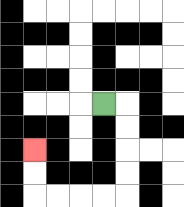{'start': '[4, 4]', 'end': '[1, 6]', 'path_directions': 'R,D,D,D,D,L,L,L,L,U,U', 'path_coordinates': '[[4, 4], [5, 4], [5, 5], [5, 6], [5, 7], [5, 8], [4, 8], [3, 8], [2, 8], [1, 8], [1, 7], [1, 6]]'}